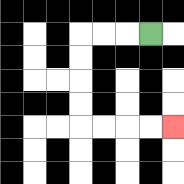{'start': '[6, 1]', 'end': '[7, 5]', 'path_directions': 'L,L,L,D,D,D,D,R,R,R,R', 'path_coordinates': '[[6, 1], [5, 1], [4, 1], [3, 1], [3, 2], [3, 3], [3, 4], [3, 5], [4, 5], [5, 5], [6, 5], [7, 5]]'}